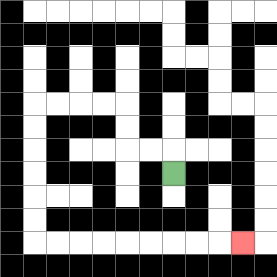{'start': '[7, 7]', 'end': '[10, 10]', 'path_directions': 'U,L,L,U,U,L,L,L,L,D,D,D,D,D,D,R,R,R,R,R,R,R,R,R', 'path_coordinates': '[[7, 7], [7, 6], [6, 6], [5, 6], [5, 5], [5, 4], [4, 4], [3, 4], [2, 4], [1, 4], [1, 5], [1, 6], [1, 7], [1, 8], [1, 9], [1, 10], [2, 10], [3, 10], [4, 10], [5, 10], [6, 10], [7, 10], [8, 10], [9, 10], [10, 10]]'}